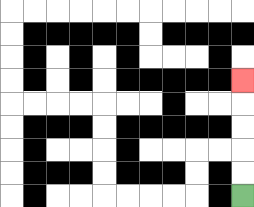{'start': '[10, 8]', 'end': '[10, 3]', 'path_directions': 'U,U,U,U,U', 'path_coordinates': '[[10, 8], [10, 7], [10, 6], [10, 5], [10, 4], [10, 3]]'}